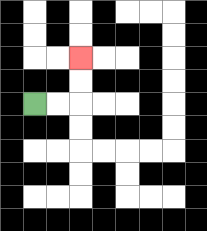{'start': '[1, 4]', 'end': '[3, 2]', 'path_directions': 'R,R,U,U', 'path_coordinates': '[[1, 4], [2, 4], [3, 4], [3, 3], [3, 2]]'}